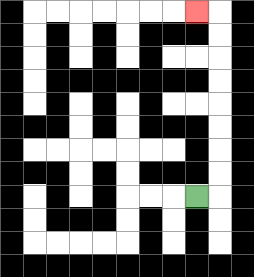{'start': '[8, 8]', 'end': '[8, 0]', 'path_directions': 'R,U,U,U,U,U,U,U,U,L', 'path_coordinates': '[[8, 8], [9, 8], [9, 7], [9, 6], [9, 5], [9, 4], [9, 3], [9, 2], [9, 1], [9, 0], [8, 0]]'}